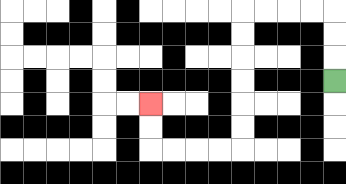{'start': '[14, 3]', 'end': '[6, 4]', 'path_directions': 'U,U,U,L,L,L,L,D,D,D,D,D,D,L,L,L,L,U,U', 'path_coordinates': '[[14, 3], [14, 2], [14, 1], [14, 0], [13, 0], [12, 0], [11, 0], [10, 0], [10, 1], [10, 2], [10, 3], [10, 4], [10, 5], [10, 6], [9, 6], [8, 6], [7, 6], [6, 6], [6, 5], [6, 4]]'}